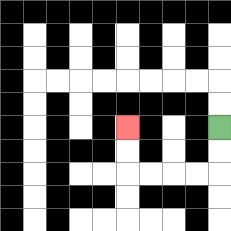{'start': '[9, 5]', 'end': '[5, 5]', 'path_directions': 'D,D,L,L,L,L,U,U', 'path_coordinates': '[[9, 5], [9, 6], [9, 7], [8, 7], [7, 7], [6, 7], [5, 7], [5, 6], [5, 5]]'}